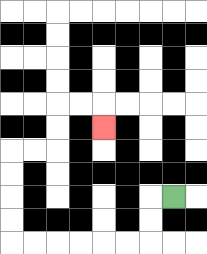{'start': '[7, 8]', 'end': '[4, 5]', 'path_directions': 'L,D,D,L,L,L,L,L,L,U,U,U,U,R,R,U,U,R,R,D', 'path_coordinates': '[[7, 8], [6, 8], [6, 9], [6, 10], [5, 10], [4, 10], [3, 10], [2, 10], [1, 10], [0, 10], [0, 9], [0, 8], [0, 7], [0, 6], [1, 6], [2, 6], [2, 5], [2, 4], [3, 4], [4, 4], [4, 5]]'}